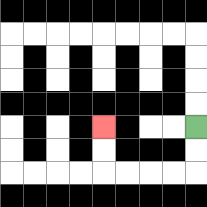{'start': '[8, 5]', 'end': '[4, 5]', 'path_directions': 'D,D,L,L,L,L,U,U', 'path_coordinates': '[[8, 5], [8, 6], [8, 7], [7, 7], [6, 7], [5, 7], [4, 7], [4, 6], [4, 5]]'}